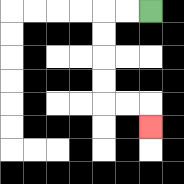{'start': '[6, 0]', 'end': '[6, 5]', 'path_directions': 'L,L,D,D,D,D,R,R,D', 'path_coordinates': '[[6, 0], [5, 0], [4, 0], [4, 1], [4, 2], [4, 3], [4, 4], [5, 4], [6, 4], [6, 5]]'}